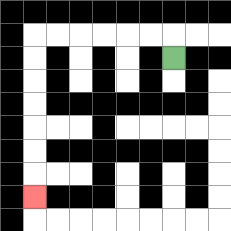{'start': '[7, 2]', 'end': '[1, 8]', 'path_directions': 'U,L,L,L,L,L,L,D,D,D,D,D,D,D', 'path_coordinates': '[[7, 2], [7, 1], [6, 1], [5, 1], [4, 1], [3, 1], [2, 1], [1, 1], [1, 2], [1, 3], [1, 4], [1, 5], [1, 6], [1, 7], [1, 8]]'}